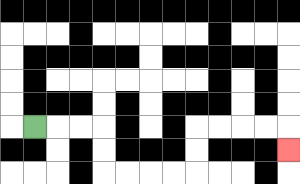{'start': '[1, 5]', 'end': '[12, 6]', 'path_directions': 'R,R,R,D,D,R,R,R,R,U,U,R,R,R,R,D', 'path_coordinates': '[[1, 5], [2, 5], [3, 5], [4, 5], [4, 6], [4, 7], [5, 7], [6, 7], [7, 7], [8, 7], [8, 6], [8, 5], [9, 5], [10, 5], [11, 5], [12, 5], [12, 6]]'}